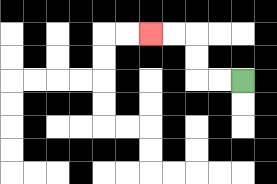{'start': '[10, 3]', 'end': '[6, 1]', 'path_directions': 'L,L,U,U,L,L', 'path_coordinates': '[[10, 3], [9, 3], [8, 3], [8, 2], [8, 1], [7, 1], [6, 1]]'}